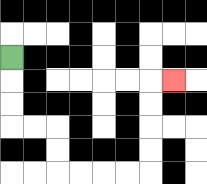{'start': '[0, 2]', 'end': '[7, 3]', 'path_directions': 'D,D,D,R,R,D,D,R,R,R,R,U,U,U,U,R', 'path_coordinates': '[[0, 2], [0, 3], [0, 4], [0, 5], [1, 5], [2, 5], [2, 6], [2, 7], [3, 7], [4, 7], [5, 7], [6, 7], [6, 6], [6, 5], [6, 4], [6, 3], [7, 3]]'}